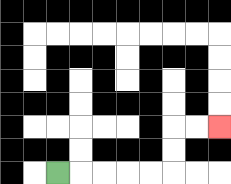{'start': '[2, 7]', 'end': '[9, 5]', 'path_directions': 'R,R,R,R,R,U,U,R,R', 'path_coordinates': '[[2, 7], [3, 7], [4, 7], [5, 7], [6, 7], [7, 7], [7, 6], [7, 5], [8, 5], [9, 5]]'}